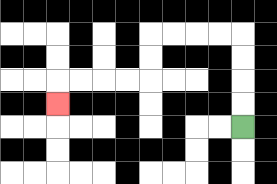{'start': '[10, 5]', 'end': '[2, 4]', 'path_directions': 'U,U,U,U,L,L,L,L,D,D,L,L,L,L,D', 'path_coordinates': '[[10, 5], [10, 4], [10, 3], [10, 2], [10, 1], [9, 1], [8, 1], [7, 1], [6, 1], [6, 2], [6, 3], [5, 3], [4, 3], [3, 3], [2, 3], [2, 4]]'}